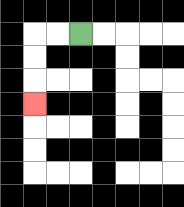{'start': '[3, 1]', 'end': '[1, 4]', 'path_directions': 'L,L,D,D,D', 'path_coordinates': '[[3, 1], [2, 1], [1, 1], [1, 2], [1, 3], [1, 4]]'}